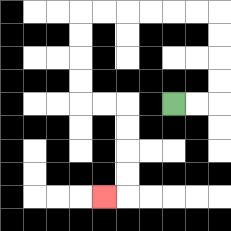{'start': '[7, 4]', 'end': '[4, 8]', 'path_directions': 'R,R,U,U,U,U,L,L,L,L,L,L,D,D,D,D,R,R,D,D,D,D,L', 'path_coordinates': '[[7, 4], [8, 4], [9, 4], [9, 3], [9, 2], [9, 1], [9, 0], [8, 0], [7, 0], [6, 0], [5, 0], [4, 0], [3, 0], [3, 1], [3, 2], [3, 3], [3, 4], [4, 4], [5, 4], [5, 5], [5, 6], [5, 7], [5, 8], [4, 8]]'}